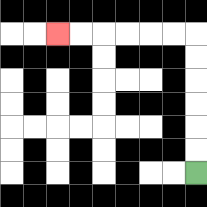{'start': '[8, 7]', 'end': '[2, 1]', 'path_directions': 'U,U,U,U,U,U,L,L,L,L,L,L', 'path_coordinates': '[[8, 7], [8, 6], [8, 5], [8, 4], [8, 3], [8, 2], [8, 1], [7, 1], [6, 1], [5, 1], [4, 1], [3, 1], [2, 1]]'}